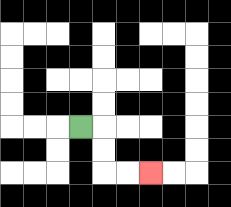{'start': '[3, 5]', 'end': '[6, 7]', 'path_directions': 'R,D,D,R,R', 'path_coordinates': '[[3, 5], [4, 5], [4, 6], [4, 7], [5, 7], [6, 7]]'}